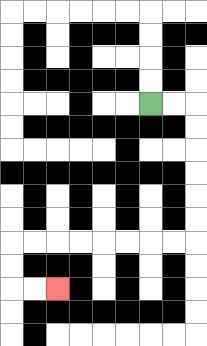{'start': '[6, 4]', 'end': '[2, 12]', 'path_directions': 'R,R,D,D,D,D,D,D,L,L,L,L,L,L,L,L,D,D,R,R', 'path_coordinates': '[[6, 4], [7, 4], [8, 4], [8, 5], [8, 6], [8, 7], [8, 8], [8, 9], [8, 10], [7, 10], [6, 10], [5, 10], [4, 10], [3, 10], [2, 10], [1, 10], [0, 10], [0, 11], [0, 12], [1, 12], [2, 12]]'}